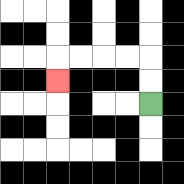{'start': '[6, 4]', 'end': '[2, 3]', 'path_directions': 'U,U,L,L,L,L,D', 'path_coordinates': '[[6, 4], [6, 3], [6, 2], [5, 2], [4, 2], [3, 2], [2, 2], [2, 3]]'}